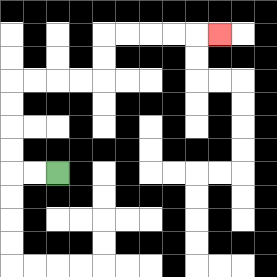{'start': '[2, 7]', 'end': '[9, 1]', 'path_directions': 'L,L,U,U,U,U,R,R,R,R,U,U,R,R,R,R,R', 'path_coordinates': '[[2, 7], [1, 7], [0, 7], [0, 6], [0, 5], [0, 4], [0, 3], [1, 3], [2, 3], [3, 3], [4, 3], [4, 2], [4, 1], [5, 1], [6, 1], [7, 1], [8, 1], [9, 1]]'}